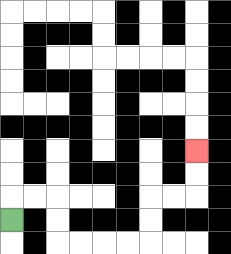{'start': '[0, 9]', 'end': '[8, 6]', 'path_directions': 'U,R,R,D,D,R,R,R,R,U,U,R,R,U,U', 'path_coordinates': '[[0, 9], [0, 8], [1, 8], [2, 8], [2, 9], [2, 10], [3, 10], [4, 10], [5, 10], [6, 10], [6, 9], [6, 8], [7, 8], [8, 8], [8, 7], [8, 6]]'}